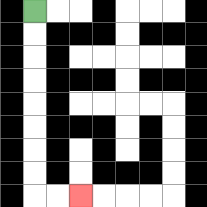{'start': '[1, 0]', 'end': '[3, 8]', 'path_directions': 'D,D,D,D,D,D,D,D,R,R', 'path_coordinates': '[[1, 0], [1, 1], [1, 2], [1, 3], [1, 4], [1, 5], [1, 6], [1, 7], [1, 8], [2, 8], [3, 8]]'}